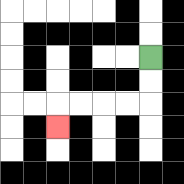{'start': '[6, 2]', 'end': '[2, 5]', 'path_directions': 'D,D,L,L,L,L,D', 'path_coordinates': '[[6, 2], [6, 3], [6, 4], [5, 4], [4, 4], [3, 4], [2, 4], [2, 5]]'}